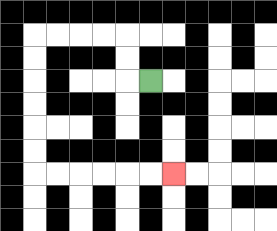{'start': '[6, 3]', 'end': '[7, 7]', 'path_directions': 'L,U,U,L,L,L,L,D,D,D,D,D,D,R,R,R,R,R,R', 'path_coordinates': '[[6, 3], [5, 3], [5, 2], [5, 1], [4, 1], [3, 1], [2, 1], [1, 1], [1, 2], [1, 3], [1, 4], [1, 5], [1, 6], [1, 7], [2, 7], [3, 7], [4, 7], [5, 7], [6, 7], [7, 7]]'}